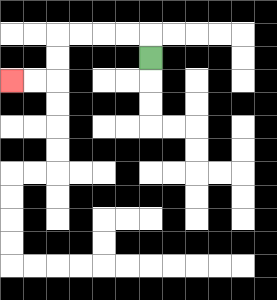{'start': '[6, 2]', 'end': '[0, 3]', 'path_directions': 'U,L,L,L,L,D,D,L,L', 'path_coordinates': '[[6, 2], [6, 1], [5, 1], [4, 1], [3, 1], [2, 1], [2, 2], [2, 3], [1, 3], [0, 3]]'}